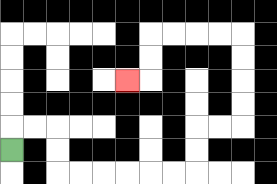{'start': '[0, 6]', 'end': '[5, 3]', 'path_directions': 'U,R,R,D,D,R,R,R,R,R,R,U,U,R,R,U,U,U,U,L,L,L,L,D,D,L', 'path_coordinates': '[[0, 6], [0, 5], [1, 5], [2, 5], [2, 6], [2, 7], [3, 7], [4, 7], [5, 7], [6, 7], [7, 7], [8, 7], [8, 6], [8, 5], [9, 5], [10, 5], [10, 4], [10, 3], [10, 2], [10, 1], [9, 1], [8, 1], [7, 1], [6, 1], [6, 2], [6, 3], [5, 3]]'}